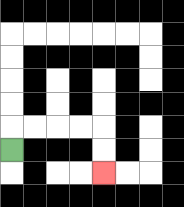{'start': '[0, 6]', 'end': '[4, 7]', 'path_directions': 'U,R,R,R,R,D,D', 'path_coordinates': '[[0, 6], [0, 5], [1, 5], [2, 5], [3, 5], [4, 5], [4, 6], [4, 7]]'}